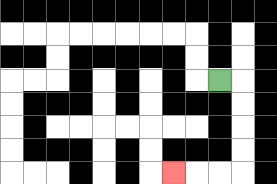{'start': '[9, 3]', 'end': '[7, 7]', 'path_directions': 'R,D,D,D,D,L,L,L', 'path_coordinates': '[[9, 3], [10, 3], [10, 4], [10, 5], [10, 6], [10, 7], [9, 7], [8, 7], [7, 7]]'}